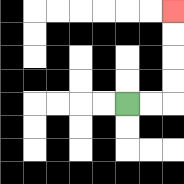{'start': '[5, 4]', 'end': '[7, 0]', 'path_directions': 'R,R,U,U,U,U', 'path_coordinates': '[[5, 4], [6, 4], [7, 4], [7, 3], [7, 2], [7, 1], [7, 0]]'}